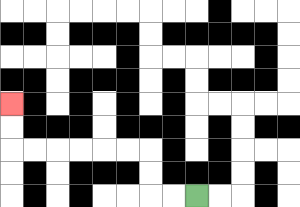{'start': '[8, 8]', 'end': '[0, 4]', 'path_directions': 'L,L,U,U,L,L,L,L,L,L,U,U', 'path_coordinates': '[[8, 8], [7, 8], [6, 8], [6, 7], [6, 6], [5, 6], [4, 6], [3, 6], [2, 6], [1, 6], [0, 6], [0, 5], [0, 4]]'}